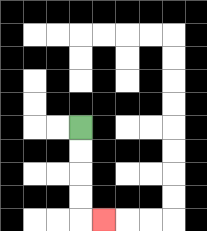{'start': '[3, 5]', 'end': '[4, 9]', 'path_directions': 'D,D,D,D,R', 'path_coordinates': '[[3, 5], [3, 6], [3, 7], [3, 8], [3, 9], [4, 9]]'}